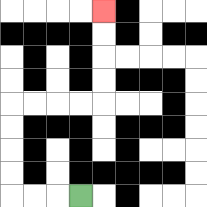{'start': '[3, 8]', 'end': '[4, 0]', 'path_directions': 'L,L,L,U,U,U,U,R,R,R,R,U,U,U,U', 'path_coordinates': '[[3, 8], [2, 8], [1, 8], [0, 8], [0, 7], [0, 6], [0, 5], [0, 4], [1, 4], [2, 4], [3, 4], [4, 4], [4, 3], [4, 2], [4, 1], [4, 0]]'}